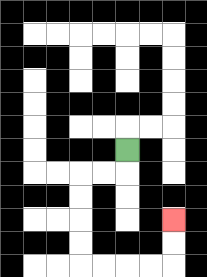{'start': '[5, 6]', 'end': '[7, 9]', 'path_directions': 'D,L,L,D,D,D,D,R,R,R,R,U,U', 'path_coordinates': '[[5, 6], [5, 7], [4, 7], [3, 7], [3, 8], [3, 9], [3, 10], [3, 11], [4, 11], [5, 11], [6, 11], [7, 11], [7, 10], [7, 9]]'}